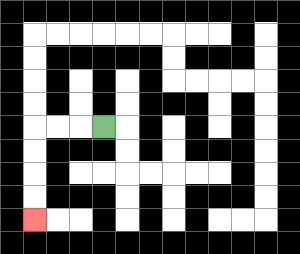{'start': '[4, 5]', 'end': '[1, 9]', 'path_directions': 'L,L,L,D,D,D,D', 'path_coordinates': '[[4, 5], [3, 5], [2, 5], [1, 5], [1, 6], [1, 7], [1, 8], [1, 9]]'}